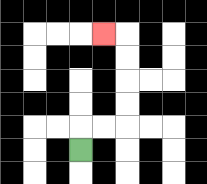{'start': '[3, 6]', 'end': '[4, 1]', 'path_directions': 'U,R,R,U,U,U,U,L', 'path_coordinates': '[[3, 6], [3, 5], [4, 5], [5, 5], [5, 4], [5, 3], [5, 2], [5, 1], [4, 1]]'}